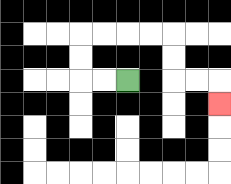{'start': '[5, 3]', 'end': '[9, 4]', 'path_directions': 'L,L,U,U,R,R,R,R,D,D,R,R,D', 'path_coordinates': '[[5, 3], [4, 3], [3, 3], [3, 2], [3, 1], [4, 1], [5, 1], [6, 1], [7, 1], [7, 2], [7, 3], [8, 3], [9, 3], [9, 4]]'}